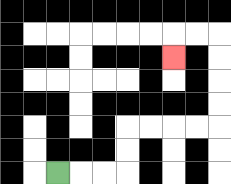{'start': '[2, 7]', 'end': '[7, 2]', 'path_directions': 'R,R,R,U,U,R,R,R,R,U,U,U,U,L,L,D', 'path_coordinates': '[[2, 7], [3, 7], [4, 7], [5, 7], [5, 6], [5, 5], [6, 5], [7, 5], [8, 5], [9, 5], [9, 4], [9, 3], [9, 2], [9, 1], [8, 1], [7, 1], [7, 2]]'}